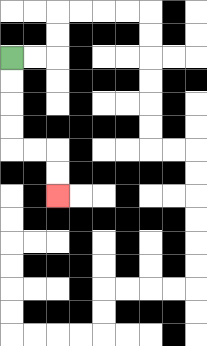{'start': '[0, 2]', 'end': '[2, 8]', 'path_directions': 'D,D,D,D,R,R,D,D', 'path_coordinates': '[[0, 2], [0, 3], [0, 4], [0, 5], [0, 6], [1, 6], [2, 6], [2, 7], [2, 8]]'}